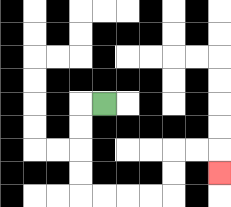{'start': '[4, 4]', 'end': '[9, 7]', 'path_directions': 'L,D,D,D,D,R,R,R,R,U,U,R,R,D', 'path_coordinates': '[[4, 4], [3, 4], [3, 5], [3, 6], [3, 7], [3, 8], [4, 8], [5, 8], [6, 8], [7, 8], [7, 7], [7, 6], [8, 6], [9, 6], [9, 7]]'}